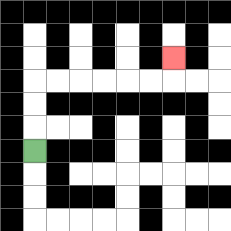{'start': '[1, 6]', 'end': '[7, 2]', 'path_directions': 'U,U,U,R,R,R,R,R,R,U', 'path_coordinates': '[[1, 6], [1, 5], [1, 4], [1, 3], [2, 3], [3, 3], [4, 3], [5, 3], [6, 3], [7, 3], [7, 2]]'}